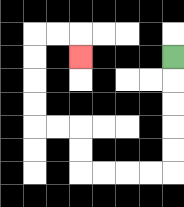{'start': '[7, 2]', 'end': '[3, 2]', 'path_directions': 'D,D,D,D,D,L,L,L,L,U,U,L,L,U,U,U,U,R,R,D', 'path_coordinates': '[[7, 2], [7, 3], [7, 4], [7, 5], [7, 6], [7, 7], [6, 7], [5, 7], [4, 7], [3, 7], [3, 6], [3, 5], [2, 5], [1, 5], [1, 4], [1, 3], [1, 2], [1, 1], [2, 1], [3, 1], [3, 2]]'}